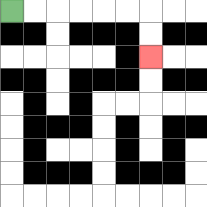{'start': '[0, 0]', 'end': '[6, 2]', 'path_directions': 'R,R,R,R,R,R,D,D', 'path_coordinates': '[[0, 0], [1, 0], [2, 0], [3, 0], [4, 0], [5, 0], [6, 0], [6, 1], [6, 2]]'}